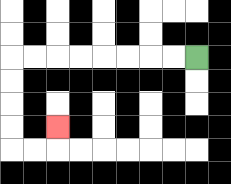{'start': '[8, 2]', 'end': '[2, 5]', 'path_directions': 'L,L,L,L,L,L,L,L,D,D,D,D,R,R,U', 'path_coordinates': '[[8, 2], [7, 2], [6, 2], [5, 2], [4, 2], [3, 2], [2, 2], [1, 2], [0, 2], [0, 3], [0, 4], [0, 5], [0, 6], [1, 6], [2, 6], [2, 5]]'}